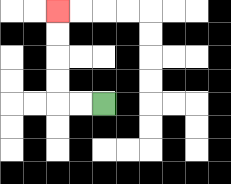{'start': '[4, 4]', 'end': '[2, 0]', 'path_directions': 'L,L,U,U,U,U', 'path_coordinates': '[[4, 4], [3, 4], [2, 4], [2, 3], [2, 2], [2, 1], [2, 0]]'}